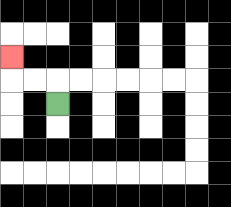{'start': '[2, 4]', 'end': '[0, 2]', 'path_directions': 'U,L,L,U', 'path_coordinates': '[[2, 4], [2, 3], [1, 3], [0, 3], [0, 2]]'}